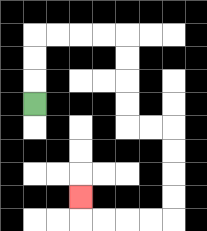{'start': '[1, 4]', 'end': '[3, 8]', 'path_directions': 'U,U,U,R,R,R,R,D,D,D,D,R,R,D,D,D,D,L,L,L,L,U', 'path_coordinates': '[[1, 4], [1, 3], [1, 2], [1, 1], [2, 1], [3, 1], [4, 1], [5, 1], [5, 2], [5, 3], [5, 4], [5, 5], [6, 5], [7, 5], [7, 6], [7, 7], [7, 8], [7, 9], [6, 9], [5, 9], [4, 9], [3, 9], [3, 8]]'}